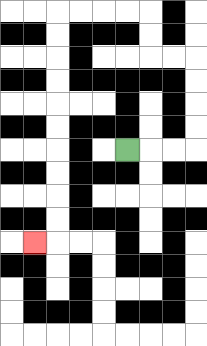{'start': '[5, 6]', 'end': '[1, 10]', 'path_directions': 'R,R,R,U,U,U,U,L,L,U,U,L,L,L,L,D,D,D,D,D,D,D,D,D,D,L', 'path_coordinates': '[[5, 6], [6, 6], [7, 6], [8, 6], [8, 5], [8, 4], [8, 3], [8, 2], [7, 2], [6, 2], [6, 1], [6, 0], [5, 0], [4, 0], [3, 0], [2, 0], [2, 1], [2, 2], [2, 3], [2, 4], [2, 5], [2, 6], [2, 7], [2, 8], [2, 9], [2, 10], [1, 10]]'}